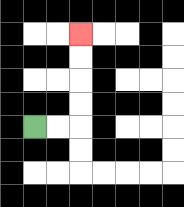{'start': '[1, 5]', 'end': '[3, 1]', 'path_directions': 'R,R,U,U,U,U', 'path_coordinates': '[[1, 5], [2, 5], [3, 5], [3, 4], [3, 3], [3, 2], [3, 1]]'}